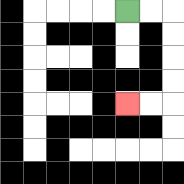{'start': '[5, 0]', 'end': '[5, 4]', 'path_directions': 'R,R,D,D,D,D,L,L', 'path_coordinates': '[[5, 0], [6, 0], [7, 0], [7, 1], [7, 2], [7, 3], [7, 4], [6, 4], [5, 4]]'}